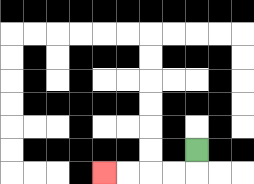{'start': '[8, 6]', 'end': '[4, 7]', 'path_directions': 'D,L,L,L,L', 'path_coordinates': '[[8, 6], [8, 7], [7, 7], [6, 7], [5, 7], [4, 7]]'}